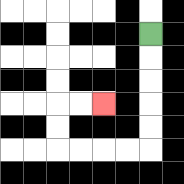{'start': '[6, 1]', 'end': '[4, 4]', 'path_directions': 'D,D,D,D,D,L,L,L,L,U,U,R,R', 'path_coordinates': '[[6, 1], [6, 2], [6, 3], [6, 4], [6, 5], [6, 6], [5, 6], [4, 6], [3, 6], [2, 6], [2, 5], [2, 4], [3, 4], [4, 4]]'}